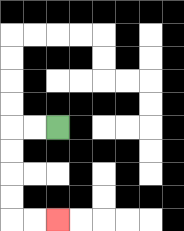{'start': '[2, 5]', 'end': '[2, 9]', 'path_directions': 'L,L,D,D,D,D,R,R', 'path_coordinates': '[[2, 5], [1, 5], [0, 5], [0, 6], [0, 7], [0, 8], [0, 9], [1, 9], [2, 9]]'}